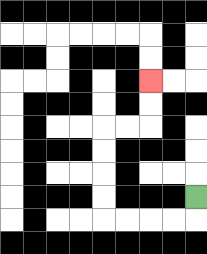{'start': '[8, 8]', 'end': '[6, 3]', 'path_directions': 'D,L,L,L,L,U,U,U,U,R,R,U,U', 'path_coordinates': '[[8, 8], [8, 9], [7, 9], [6, 9], [5, 9], [4, 9], [4, 8], [4, 7], [4, 6], [4, 5], [5, 5], [6, 5], [6, 4], [6, 3]]'}